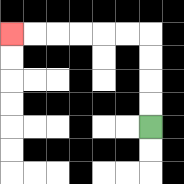{'start': '[6, 5]', 'end': '[0, 1]', 'path_directions': 'U,U,U,U,L,L,L,L,L,L', 'path_coordinates': '[[6, 5], [6, 4], [6, 3], [6, 2], [6, 1], [5, 1], [4, 1], [3, 1], [2, 1], [1, 1], [0, 1]]'}